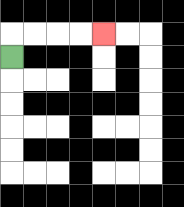{'start': '[0, 2]', 'end': '[4, 1]', 'path_directions': 'U,R,R,R,R', 'path_coordinates': '[[0, 2], [0, 1], [1, 1], [2, 1], [3, 1], [4, 1]]'}